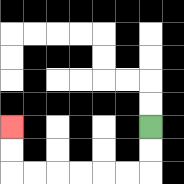{'start': '[6, 5]', 'end': '[0, 5]', 'path_directions': 'D,D,L,L,L,L,L,L,U,U', 'path_coordinates': '[[6, 5], [6, 6], [6, 7], [5, 7], [4, 7], [3, 7], [2, 7], [1, 7], [0, 7], [0, 6], [0, 5]]'}